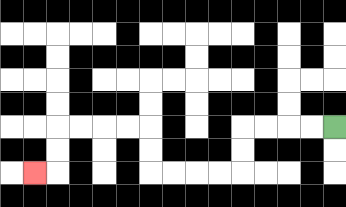{'start': '[14, 5]', 'end': '[1, 7]', 'path_directions': 'L,L,L,L,D,D,L,L,L,L,U,U,L,L,L,L,D,D,L', 'path_coordinates': '[[14, 5], [13, 5], [12, 5], [11, 5], [10, 5], [10, 6], [10, 7], [9, 7], [8, 7], [7, 7], [6, 7], [6, 6], [6, 5], [5, 5], [4, 5], [3, 5], [2, 5], [2, 6], [2, 7], [1, 7]]'}